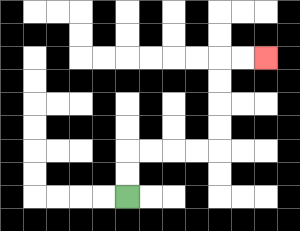{'start': '[5, 8]', 'end': '[11, 2]', 'path_directions': 'U,U,R,R,R,R,U,U,U,U,R,R', 'path_coordinates': '[[5, 8], [5, 7], [5, 6], [6, 6], [7, 6], [8, 6], [9, 6], [9, 5], [9, 4], [9, 3], [9, 2], [10, 2], [11, 2]]'}